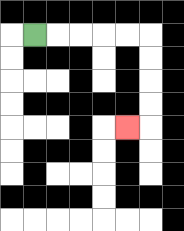{'start': '[1, 1]', 'end': '[5, 5]', 'path_directions': 'R,R,R,R,R,D,D,D,D,L', 'path_coordinates': '[[1, 1], [2, 1], [3, 1], [4, 1], [5, 1], [6, 1], [6, 2], [6, 3], [6, 4], [6, 5], [5, 5]]'}